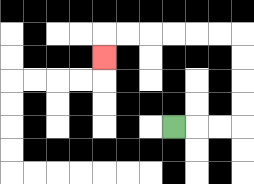{'start': '[7, 5]', 'end': '[4, 2]', 'path_directions': 'R,R,R,U,U,U,U,L,L,L,L,L,L,D', 'path_coordinates': '[[7, 5], [8, 5], [9, 5], [10, 5], [10, 4], [10, 3], [10, 2], [10, 1], [9, 1], [8, 1], [7, 1], [6, 1], [5, 1], [4, 1], [4, 2]]'}